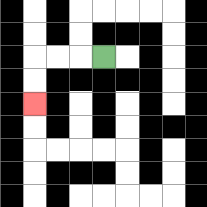{'start': '[4, 2]', 'end': '[1, 4]', 'path_directions': 'L,L,L,D,D', 'path_coordinates': '[[4, 2], [3, 2], [2, 2], [1, 2], [1, 3], [1, 4]]'}